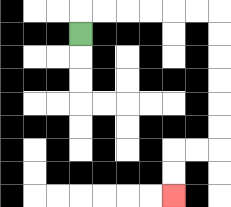{'start': '[3, 1]', 'end': '[7, 8]', 'path_directions': 'U,R,R,R,R,R,R,D,D,D,D,D,D,L,L,D,D', 'path_coordinates': '[[3, 1], [3, 0], [4, 0], [5, 0], [6, 0], [7, 0], [8, 0], [9, 0], [9, 1], [9, 2], [9, 3], [9, 4], [9, 5], [9, 6], [8, 6], [7, 6], [7, 7], [7, 8]]'}